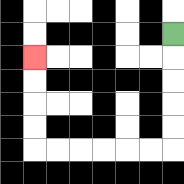{'start': '[7, 1]', 'end': '[1, 2]', 'path_directions': 'D,D,D,D,D,L,L,L,L,L,L,U,U,U,U', 'path_coordinates': '[[7, 1], [7, 2], [7, 3], [7, 4], [7, 5], [7, 6], [6, 6], [5, 6], [4, 6], [3, 6], [2, 6], [1, 6], [1, 5], [1, 4], [1, 3], [1, 2]]'}